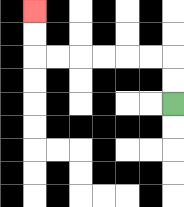{'start': '[7, 4]', 'end': '[1, 0]', 'path_directions': 'U,U,L,L,L,L,L,L,U,U', 'path_coordinates': '[[7, 4], [7, 3], [7, 2], [6, 2], [5, 2], [4, 2], [3, 2], [2, 2], [1, 2], [1, 1], [1, 0]]'}